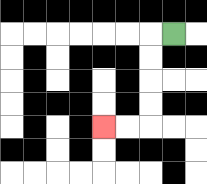{'start': '[7, 1]', 'end': '[4, 5]', 'path_directions': 'L,D,D,D,D,L,L', 'path_coordinates': '[[7, 1], [6, 1], [6, 2], [6, 3], [6, 4], [6, 5], [5, 5], [4, 5]]'}